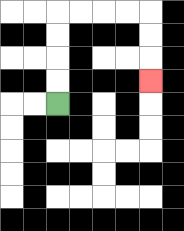{'start': '[2, 4]', 'end': '[6, 3]', 'path_directions': 'U,U,U,U,R,R,R,R,D,D,D', 'path_coordinates': '[[2, 4], [2, 3], [2, 2], [2, 1], [2, 0], [3, 0], [4, 0], [5, 0], [6, 0], [6, 1], [6, 2], [6, 3]]'}